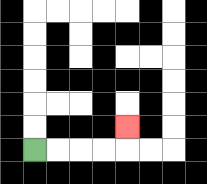{'start': '[1, 6]', 'end': '[5, 5]', 'path_directions': 'R,R,R,R,U', 'path_coordinates': '[[1, 6], [2, 6], [3, 6], [4, 6], [5, 6], [5, 5]]'}